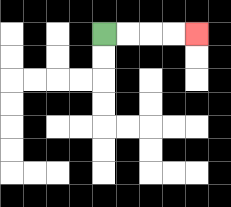{'start': '[4, 1]', 'end': '[8, 1]', 'path_directions': 'R,R,R,R', 'path_coordinates': '[[4, 1], [5, 1], [6, 1], [7, 1], [8, 1]]'}